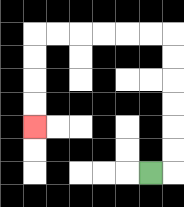{'start': '[6, 7]', 'end': '[1, 5]', 'path_directions': 'R,U,U,U,U,U,U,L,L,L,L,L,L,D,D,D,D', 'path_coordinates': '[[6, 7], [7, 7], [7, 6], [7, 5], [7, 4], [7, 3], [7, 2], [7, 1], [6, 1], [5, 1], [4, 1], [3, 1], [2, 1], [1, 1], [1, 2], [1, 3], [1, 4], [1, 5]]'}